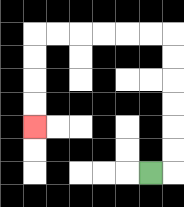{'start': '[6, 7]', 'end': '[1, 5]', 'path_directions': 'R,U,U,U,U,U,U,L,L,L,L,L,L,D,D,D,D', 'path_coordinates': '[[6, 7], [7, 7], [7, 6], [7, 5], [7, 4], [7, 3], [7, 2], [7, 1], [6, 1], [5, 1], [4, 1], [3, 1], [2, 1], [1, 1], [1, 2], [1, 3], [1, 4], [1, 5]]'}